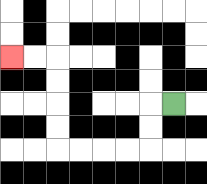{'start': '[7, 4]', 'end': '[0, 2]', 'path_directions': 'L,D,D,L,L,L,L,U,U,U,U,L,L', 'path_coordinates': '[[7, 4], [6, 4], [6, 5], [6, 6], [5, 6], [4, 6], [3, 6], [2, 6], [2, 5], [2, 4], [2, 3], [2, 2], [1, 2], [0, 2]]'}